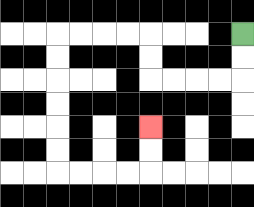{'start': '[10, 1]', 'end': '[6, 5]', 'path_directions': 'D,D,L,L,L,L,U,U,L,L,L,L,D,D,D,D,D,D,R,R,R,R,U,U', 'path_coordinates': '[[10, 1], [10, 2], [10, 3], [9, 3], [8, 3], [7, 3], [6, 3], [6, 2], [6, 1], [5, 1], [4, 1], [3, 1], [2, 1], [2, 2], [2, 3], [2, 4], [2, 5], [2, 6], [2, 7], [3, 7], [4, 7], [5, 7], [6, 7], [6, 6], [6, 5]]'}